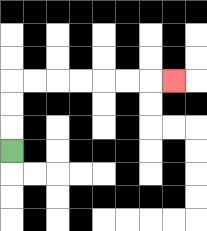{'start': '[0, 6]', 'end': '[7, 3]', 'path_directions': 'U,U,U,R,R,R,R,R,R,R', 'path_coordinates': '[[0, 6], [0, 5], [0, 4], [0, 3], [1, 3], [2, 3], [3, 3], [4, 3], [5, 3], [6, 3], [7, 3]]'}